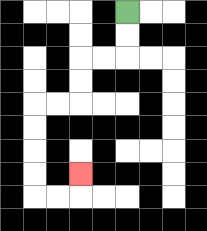{'start': '[5, 0]', 'end': '[3, 7]', 'path_directions': 'D,D,L,L,D,D,L,L,D,D,D,D,R,R,U', 'path_coordinates': '[[5, 0], [5, 1], [5, 2], [4, 2], [3, 2], [3, 3], [3, 4], [2, 4], [1, 4], [1, 5], [1, 6], [1, 7], [1, 8], [2, 8], [3, 8], [3, 7]]'}